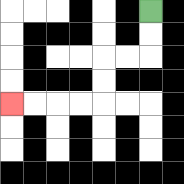{'start': '[6, 0]', 'end': '[0, 4]', 'path_directions': 'D,D,L,L,D,D,L,L,L,L', 'path_coordinates': '[[6, 0], [6, 1], [6, 2], [5, 2], [4, 2], [4, 3], [4, 4], [3, 4], [2, 4], [1, 4], [0, 4]]'}